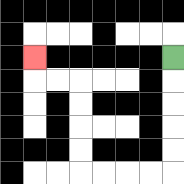{'start': '[7, 2]', 'end': '[1, 2]', 'path_directions': 'D,D,D,D,D,L,L,L,L,U,U,U,U,L,L,U', 'path_coordinates': '[[7, 2], [7, 3], [7, 4], [7, 5], [7, 6], [7, 7], [6, 7], [5, 7], [4, 7], [3, 7], [3, 6], [3, 5], [3, 4], [3, 3], [2, 3], [1, 3], [1, 2]]'}